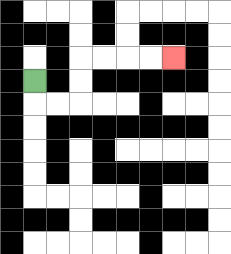{'start': '[1, 3]', 'end': '[7, 2]', 'path_directions': 'D,R,R,U,U,R,R,R,R', 'path_coordinates': '[[1, 3], [1, 4], [2, 4], [3, 4], [3, 3], [3, 2], [4, 2], [5, 2], [6, 2], [7, 2]]'}